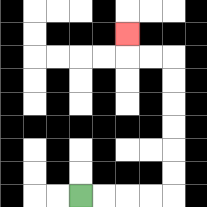{'start': '[3, 8]', 'end': '[5, 1]', 'path_directions': 'R,R,R,R,U,U,U,U,U,U,L,L,U', 'path_coordinates': '[[3, 8], [4, 8], [5, 8], [6, 8], [7, 8], [7, 7], [7, 6], [7, 5], [7, 4], [7, 3], [7, 2], [6, 2], [5, 2], [5, 1]]'}